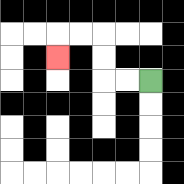{'start': '[6, 3]', 'end': '[2, 2]', 'path_directions': 'L,L,U,U,L,L,D', 'path_coordinates': '[[6, 3], [5, 3], [4, 3], [4, 2], [4, 1], [3, 1], [2, 1], [2, 2]]'}